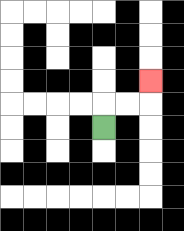{'start': '[4, 5]', 'end': '[6, 3]', 'path_directions': 'U,R,R,U', 'path_coordinates': '[[4, 5], [4, 4], [5, 4], [6, 4], [6, 3]]'}